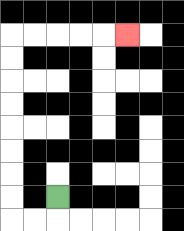{'start': '[2, 8]', 'end': '[5, 1]', 'path_directions': 'D,L,L,U,U,U,U,U,U,U,U,R,R,R,R,R', 'path_coordinates': '[[2, 8], [2, 9], [1, 9], [0, 9], [0, 8], [0, 7], [0, 6], [0, 5], [0, 4], [0, 3], [0, 2], [0, 1], [1, 1], [2, 1], [3, 1], [4, 1], [5, 1]]'}